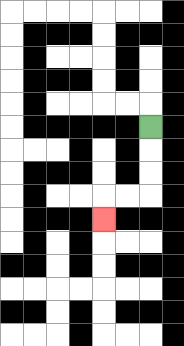{'start': '[6, 5]', 'end': '[4, 9]', 'path_directions': 'D,D,D,L,L,D', 'path_coordinates': '[[6, 5], [6, 6], [6, 7], [6, 8], [5, 8], [4, 8], [4, 9]]'}